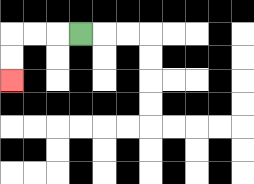{'start': '[3, 1]', 'end': '[0, 3]', 'path_directions': 'L,L,L,D,D', 'path_coordinates': '[[3, 1], [2, 1], [1, 1], [0, 1], [0, 2], [0, 3]]'}